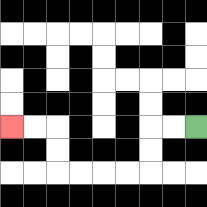{'start': '[8, 5]', 'end': '[0, 5]', 'path_directions': 'L,L,D,D,L,L,L,L,U,U,L,L', 'path_coordinates': '[[8, 5], [7, 5], [6, 5], [6, 6], [6, 7], [5, 7], [4, 7], [3, 7], [2, 7], [2, 6], [2, 5], [1, 5], [0, 5]]'}